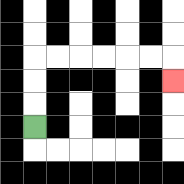{'start': '[1, 5]', 'end': '[7, 3]', 'path_directions': 'U,U,U,R,R,R,R,R,R,D', 'path_coordinates': '[[1, 5], [1, 4], [1, 3], [1, 2], [2, 2], [3, 2], [4, 2], [5, 2], [6, 2], [7, 2], [7, 3]]'}